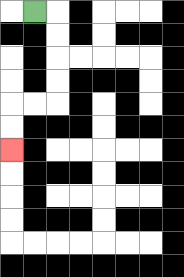{'start': '[1, 0]', 'end': '[0, 6]', 'path_directions': 'R,D,D,D,D,L,L,D,D', 'path_coordinates': '[[1, 0], [2, 0], [2, 1], [2, 2], [2, 3], [2, 4], [1, 4], [0, 4], [0, 5], [0, 6]]'}